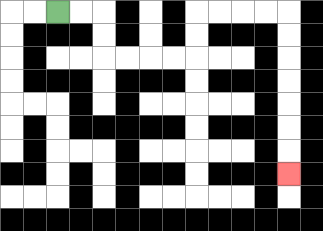{'start': '[2, 0]', 'end': '[12, 7]', 'path_directions': 'R,R,D,D,R,R,R,R,U,U,R,R,R,R,D,D,D,D,D,D,D', 'path_coordinates': '[[2, 0], [3, 0], [4, 0], [4, 1], [4, 2], [5, 2], [6, 2], [7, 2], [8, 2], [8, 1], [8, 0], [9, 0], [10, 0], [11, 0], [12, 0], [12, 1], [12, 2], [12, 3], [12, 4], [12, 5], [12, 6], [12, 7]]'}